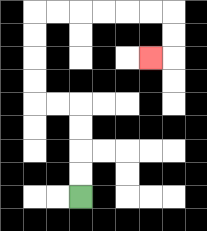{'start': '[3, 8]', 'end': '[6, 2]', 'path_directions': 'U,U,U,U,L,L,U,U,U,U,R,R,R,R,R,R,D,D,L', 'path_coordinates': '[[3, 8], [3, 7], [3, 6], [3, 5], [3, 4], [2, 4], [1, 4], [1, 3], [1, 2], [1, 1], [1, 0], [2, 0], [3, 0], [4, 0], [5, 0], [6, 0], [7, 0], [7, 1], [7, 2], [6, 2]]'}